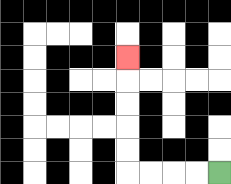{'start': '[9, 7]', 'end': '[5, 2]', 'path_directions': 'L,L,L,L,U,U,U,U,U', 'path_coordinates': '[[9, 7], [8, 7], [7, 7], [6, 7], [5, 7], [5, 6], [5, 5], [5, 4], [5, 3], [5, 2]]'}